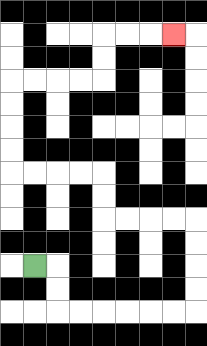{'start': '[1, 11]', 'end': '[7, 1]', 'path_directions': 'R,D,D,R,R,R,R,R,R,U,U,U,U,L,L,L,L,U,U,L,L,L,L,U,U,U,U,R,R,R,R,U,U,R,R,R', 'path_coordinates': '[[1, 11], [2, 11], [2, 12], [2, 13], [3, 13], [4, 13], [5, 13], [6, 13], [7, 13], [8, 13], [8, 12], [8, 11], [8, 10], [8, 9], [7, 9], [6, 9], [5, 9], [4, 9], [4, 8], [4, 7], [3, 7], [2, 7], [1, 7], [0, 7], [0, 6], [0, 5], [0, 4], [0, 3], [1, 3], [2, 3], [3, 3], [4, 3], [4, 2], [4, 1], [5, 1], [6, 1], [7, 1]]'}